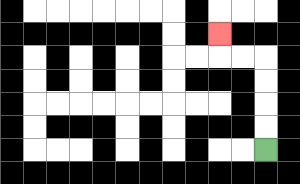{'start': '[11, 6]', 'end': '[9, 1]', 'path_directions': 'U,U,U,U,L,L,U', 'path_coordinates': '[[11, 6], [11, 5], [11, 4], [11, 3], [11, 2], [10, 2], [9, 2], [9, 1]]'}